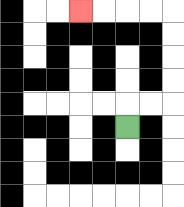{'start': '[5, 5]', 'end': '[3, 0]', 'path_directions': 'U,R,R,U,U,U,U,L,L,L,L', 'path_coordinates': '[[5, 5], [5, 4], [6, 4], [7, 4], [7, 3], [7, 2], [7, 1], [7, 0], [6, 0], [5, 0], [4, 0], [3, 0]]'}